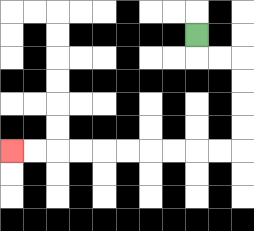{'start': '[8, 1]', 'end': '[0, 6]', 'path_directions': 'D,R,R,D,D,D,D,L,L,L,L,L,L,L,L,L,L', 'path_coordinates': '[[8, 1], [8, 2], [9, 2], [10, 2], [10, 3], [10, 4], [10, 5], [10, 6], [9, 6], [8, 6], [7, 6], [6, 6], [5, 6], [4, 6], [3, 6], [2, 6], [1, 6], [0, 6]]'}